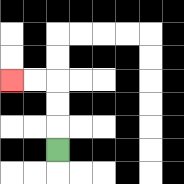{'start': '[2, 6]', 'end': '[0, 3]', 'path_directions': 'U,U,U,L,L', 'path_coordinates': '[[2, 6], [2, 5], [2, 4], [2, 3], [1, 3], [0, 3]]'}